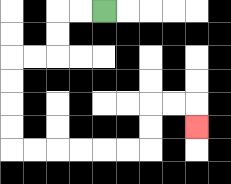{'start': '[4, 0]', 'end': '[8, 5]', 'path_directions': 'L,L,D,D,L,L,D,D,D,D,R,R,R,R,R,R,U,U,R,R,D', 'path_coordinates': '[[4, 0], [3, 0], [2, 0], [2, 1], [2, 2], [1, 2], [0, 2], [0, 3], [0, 4], [0, 5], [0, 6], [1, 6], [2, 6], [3, 6], [4, 6], [5, 6], [6, 6], [6, 5], [6, 4], [7, 4], [8, 4], [8, 5]]'}